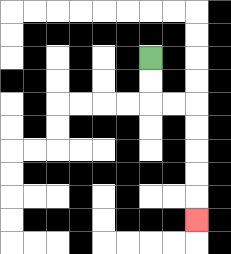{'start': '[6, 2]', 'end': '[8, 9]', 'path_directions': 'D,D,R,R,D,D,D,D,D', 'path_coordinates': '[[6, 2], [6, 3], [6, 4], [7, 4], [8, 4], [8, 5], [8, 6], [8, 7], [8, 8], [8, 9]]'}